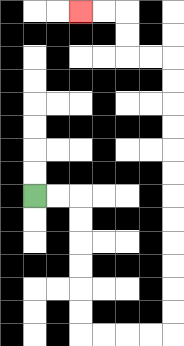{'start': '[1, 8]', 'end': '[3, 0]', 'path_directions': 'R,R,D,D,D,D,D,D,R,R,R,R,U,U,U,U,U,U,U,U,U,U,U,U,L,L,U,U,L,L', 'path_coordinates': '[[1, 8], [2, 8], [3, 8], [3, 9], [3, 10], [3, 11], [3, 12], [3, 13], [3, 14], [4, 14], [5, 14], [6, 14], [7, 14], [7, 13], [7, 12], [7, 11], [7, 10], [7, 9], [7, 8], [7, 7], [7, 6], [7, 5], [7, 4], [7, 3], [7, 2], [6, 2], [5, 2], [5, 1], [5, 0], [4, 0], [3, 0]]'}